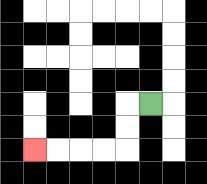{'start': '[6, 4]', 'end': '[1, 6]', 'path_directions': 'L,D,D,L,L,L,L', 'path_coordinates': '[[6, 4], [5, 4], [5, 5], [5, 6], [4, 6], [3, 6], [2, 6], [1, 6]]'}